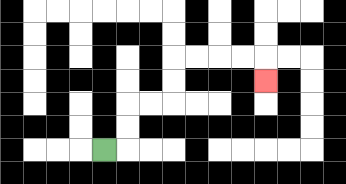{'start': '[4, 6]', 'end': '[11, 3]', 'path_directions': 'R,U,U,R,R,U,U,R,R,R,R,D', 'path_coordinates': '[[4, 6], [5, 6], [5, 5], [5, 4], [6, 4], [7, 4], [7, 3], [7, 2], [8, 2], [9, 2], [10, 2], [11, 2], [11, 3]]'}